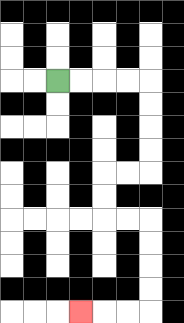{'start': '[2, 3]', 'end': '[3, 13]', 'path_directions': 'R,R,R,R,D,D,D,D,L,L,D,D,R,R,D,D,D,D,L,L,L', 'path_coordinates': '[[2, 3], [3, 3], [4, 3], [5, 3], [6, 3], [6, 4], [6, 5], [6, 6], [6, 7], [5, 7], [4, 7], [4, 8], [4, 9], [5, 9], [6, 9], [6, 10], [6, 11], [6, 12], [6, 13], [5, 13], [4, 13], [3, 13]]'}